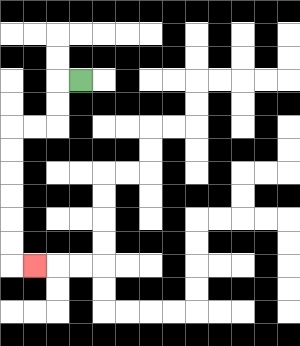{'start': '[3, 3]', 'end': '[1, 11]', 'path_directions': 'L,D,D,L,L,D,D,D,D,D,D,R', 'path_coordinates': '[[3, 3], [2, 3], [2, 4], [2, 5], [1, 5], [0, 5], [0, 6], [0, 7], [0, 8], [0, 9], [0, 10], [0, 11], [1, 11]]'}